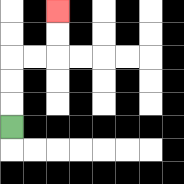{'start': '[0, 5]', 'end': '[2, 0]', 'path_directions': 'U,U,U,R,R,U,U', 'path_coordinates': '[[0, 5], [0, 4], [0, 3], [0, 2], [1, 2], [2, 2], [2, 1], [2, 0]]'}